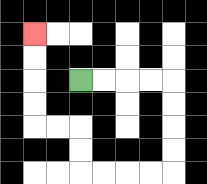{'start': '[3, 3]', 'end': '[1, 1]', 'path_directions': 'R,R,R,R,D,D,D,D,L,L,L,L,U,U,L,L,U,U,U,U', 'path_coordinates': '[[3, 3], [4, 3], [5, 3], [6, 3], [7, 3], [7, 4], [7, 5], [7, 6], [7, 7], [6, 7], [5, 7], [4, 7], [3, 7], [3, 6], [3, 5], [2, 5], [1, 5], [1, 4], [1, 3], [1, 2], [1, 1]]'}